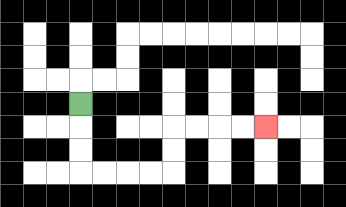{'start': '[3, 4]', 'end': '[11, 5]', 'path_directions': 'D,D,D,R,R,R,R,U,U,R,R,R,R', 'path_coordinates': '[[3, 4], [3, 5], [3, 6], [3, 7], [4, 7], [5, 7], [6, 7], [7, 7], [7, 6], [7, 5], [8, 5], [9, 5], [10, 5], [11, 5]]'}